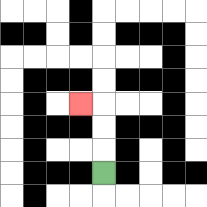{'start': '[4, 7]', 'end': '[3, 4]', 'path_directions': 'U,U,U,L', 'path_coordinates': '[[4, 7], [4, 6], [4, 5], [4, 4], [3, 4]]'}